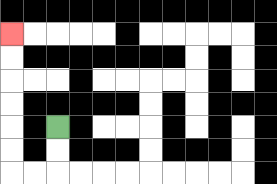{'start': '[2, 5]', 'end': '[0, 1]', 'path_directions': 'D,D,L,L,U,U,U,U,U,U', 'path_coordinates': '[[2, 5], [2, 6], [2, 7], [1, 7], [0, 7], [0, 6], [0, 5], [0, 4], [0, 3], [0, 2], [0, 1]]'}